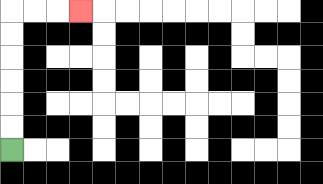{'start': '[0, 6]', 'end': '[3, 0]', 'path_directions': 'U,U,U,U,U,U,R,R,R', 'path_coordinates': '[[0, 6], [0, 5], [0, 4], [0, 3], [0, 2], [0, 1], [0, 0], [1, 0], [2, 0], [3, 0]]'}